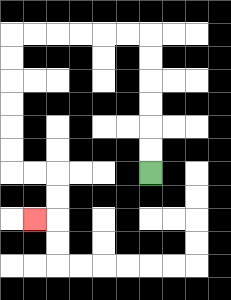{'start': '[6, 7]', 'end': '[1, 9]', 'path_directions': 'U,U,U,U,U,U,L,L,L,L,L,L,D,D,D,D,D,D,R,R,D,D,L', 'path_coordinates': '[[6, 7], [6, 6], [6, 5], [6, 4], [6, 3], [6, 2], [6, 1], [5, 1], [4, 1], [3, 1], [2, 1], [1, 1], [0, 1], [0, 2], [0, 3], [0, 4], [0, 5], [0, 6], [0, 7], [1, 7], [2, 7], [2, 8], [2, 9], [1, 9]]'}